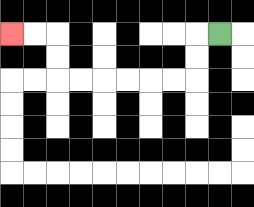{'start': '[9, 1]', 'end': '[0, 1]', 'path_directions': 'L,D,D,L,L,L,L,L,L,U,U,L,L', 'path_coordinates': '[[9, 1], [8, 1], [8, 2], [8, 3], [7, 3], [6, 3], [5, 3], [4, 3], [3, 3], [2, 3], [2, 2], [2, 1], [1, 1], [0, 1]]'}